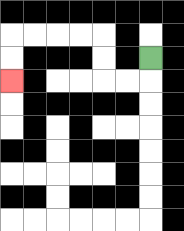{'start': '[6, 2]', 'end': '[0, 3]', 'path_directions': 'D,L,L,U,U,L,L,L,L,D,D', 'path_coordinates': '[[6, 2], [6, 3], [5, 3], [4, 3], [4, 2], [4, 1], [3, 1], [2, 1], [1, 1], [0, 1], [0, 2], [0, 3]]'}